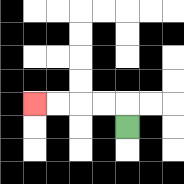{'start': '[5, 5]', 'end': '[1, 4]', 'path_directions': 'U,L,L,L,L', 'path_coordinates': '[[5, 5], [5, 4], [4, 4], [3, 4], [2, 4], [1, 4]]'}